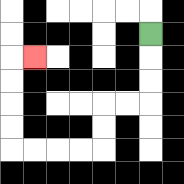{'start': '[6, 1]', 'end': '[1, 2]', 'path_directions': 'D,D,D,L,L,D,D,L,L,L,L,U,U,U,U,R', 'path_coordinates': '[[6, 1], [6, 2], [6, 3], [6, 4], [5, 4], [4, 4], [4, 5], [4, 6], [3, 6], [2, 6], [1, 6], [0, 6], [0, 5], [0, 4], [0, 3], [0, 2], [1, 2]]'}